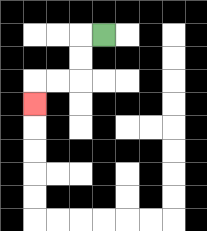{'start': '[4, 1]', 'end': '[1, 4]', 'path_directions': 'L,D,D,L,L,D', 'path_coordinates': '[[4, 1], [3, 1], [3, 2], [3, 3], [2, 3], [1, 3], [1, 4]]'}